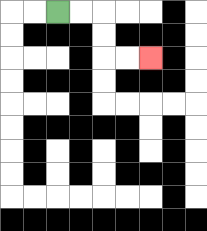{'start': '[2, 0]', 'end': '[6, 2]', 'path_directions': 'R,R,D,D,R,R', 'path_coordinates': '[[2, 0], [3, 0], [4, 0], [4, 1], [4, 2], [5, 2], [6, 2]]'}